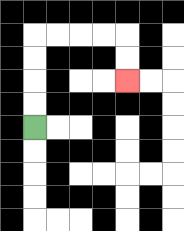{'start': '[1, 5]', 'end': '[5, 3]', 'path_directions': 'U,U,U,U,R,R,R,R,D,D', 'path_coordinates': '[[1, 5], [1, 4], [1, 3], [1, 2], [1, 1], [2, 1], [3, 1], [4, 1], [5, 1], [5, 2], [5, 3]]'}